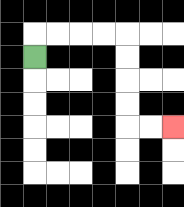{'start': '[1, 2]', 'end': '[7, 5]', 'path_directions': 'U,R,R,R,R,D,D,D,D,R,R', 'path_coordinates': '[[1, 2], [1, 1], [2, 1], [3, 1], [4, 1], [5, 1], [5, 2], [5, 3], [5, 4], [5, 5], [6, 5], [7, 5]]'}